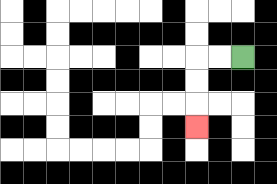{'start': '[10, 2]', 'end': '[8, 5]', 'path_directions': 'L,L,D,D,D', 'path_coordinates': '[[10, 2], [9, 2], [8, 2], [8, 3], [8, 4], [8, 5]]'}